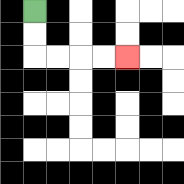{'start': '[1, 0]', 'end': '[5, 2]', 'path_directions': 'D,D,R,R,R,R', 'path_coordinates': '[[1, 0], [1, 1], [1, 2], [2, 2], [3, 2], [4, 2], [5, 2]]'}